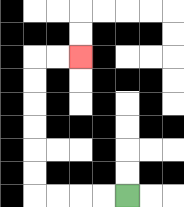{'start': '[5, 8]', 'end': '[3, 2]', 'path_directions': 'L,L,L,L,U,U,U,U,U,U,R,R', 'path_coordinates': '[[5, 8], [4, 8], [3, 8], [2, 8], [1, 8], [1, 7], [1, 6], [1, 5], [1, 4], [1, 3], [1, 2], [2, 2], [3, 2]]'}